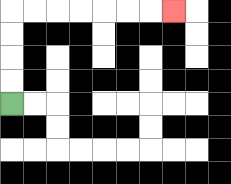{'start': '[0, 4]', 'end': '[7, 0]', 'path_directions': 'U,U,U,U,R,R,R,R,R,R,R', 'path_coordinates': '[[0, 4], [0, 3], [0, 2], [0, 1], [0, 0], [1, 0], [2, 0], [3, 0], [4, 0], [5, 0], [6, 0], [7, 0]]'}